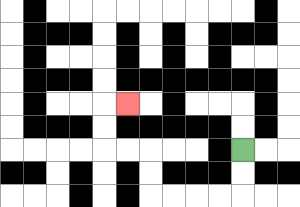{'start': '[10, 6]', 'end': '[5, 4]', 'path_directions': 'D,D,L,L,L,L,U,U,L,L,U,U,R', 'path_coordinates': '[[10, 6], [10, 7], [10, 8], [9, 8], [8, 8], [7, 8], [6, 8], [6, 7], [6, 6], [5, 6], [4, 6], [4, 5], [4, 4], [5, 4]]'}